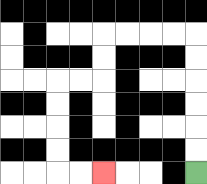{'start': '[8, 7]', 'end': '[4, 7]', 'path_directions': 'U,U,U,U,U,U,L,L,L,L,D,D,L,L,D,D,D,D,R,R', 'path_coordinates': '[[8, 7], [8, 6], [8, 5], [8, 4], [8, 3], [8, 2], [8, 1], [7, 1], [6, 1], [5, 1], [4, 1], [4, 2], [4, 3], [3, 3], [2, 3], [2, 4], [2, 5], [2, 6], [2, 7], [3, 7], [4, 7]]'}